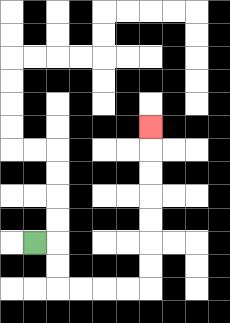{'start': '[1, 10]', 'end': '[6, 5]', 'path_directions': 'R,D,D,R,R,R,R,U,U,U,U,U,U,U', 'path_coordinates': '[[1, 10], [2, 10], [2, 11], [2, 12], [3, 12], [4, 12], [5, 12], [6, 12], [6, 11], [6, 10], [6, 9], [6, 8], [6, 7], [6, 6], [6, 5]]'}